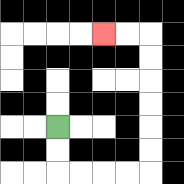{'start': '[2, 5]', 'end': '[4, 1]', 'path_directions': 'D,D,R,R,R,R,U,U,U,U,U,U,L,L', 'path_coordinates': '[[2, 5], [2, 6], [2, 7], [3, 7], [4, 7], [5, 7], [6, 7], [6, 6], [6, 5], [6, 4], [6, 3], [6, 2], [6, 1], [5, 1], [4, 1]]'}